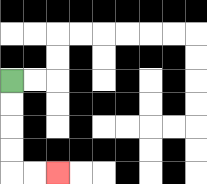{'start': '[0, 3]', 'end': '[2, 7]', 'path_directions': 'D,D,D,D,R,R', 'path_coordinates': '[[0, 3], [0, 4], [0, 5], [0, 6], [0, 7], [1, 7], [2, 7]]'}